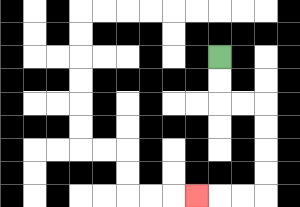{'start': '[9, 2]', 'end': '[8, 8]', 'path_directions': 'D,D,R,R,D,D,D,D,L,L,L', 'path_coordinates': '[[9, 2], [9, 3], [9, 4], [10, 4], [11, 4], [11, 5], [11, 6], [11, 7], [11, 8], [10, 8], [9, 8], [8, 8]]'}